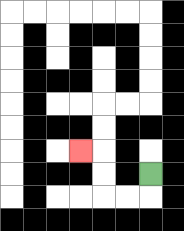{'start': '[6, 7]', 'end': '[3, 6]', 'path_directions': 'D,L,L,U,U,L', 'path_coordinates': '[[6, 7], [6, 8], [5, 8], [4, 8], [4, 7], [4, 6], [3, 6]]'}